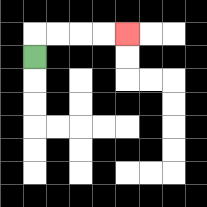{'start': '[1, 2]', 'end': '[5, 1]', 'path_directions': 'U,R,R,R,R', 'path_coordinates': '[[1, 2], [1, 1], [2, 1], [3, 1], [4, 1], [5, 1]]'}